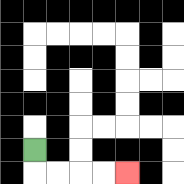{'start': '[1, 6]', 'end': '[5, 7]', 'path_directions': 'D,R,R,R,R', 'path_coordinates': '[[1, 6], [1, 7], [2, 7], [3, 7], [4, 7], [5, 7]]'}